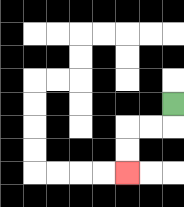{'start': '[7, 4]', 'end': '[5, 7]', 'path_directions': 'D,L,L,D,D', 'path_coordinates': '[[7, 4], [7, 5], [6, 5], [5, 5], [5, 6], [5, 7]]'}